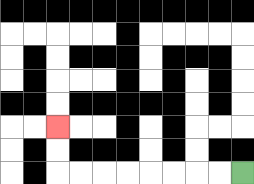{'start': '[10, 7]', 'end': '[2, 5]', 'path_directions': 'L,L,L,L,L,L,L,L,U,U', 'path_coordinates': '[[10, 7], [9, 7], [8, 7], [7, 7], [6, 7], [5, 7], [4, 7], [3, 7], [2, 7], [2, 6], [2, 5]]'}